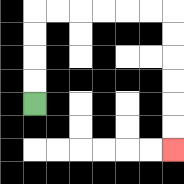{'start': '[1, 4]', 'end': '[7, 6]', 'path_directions': 'U,U,U,U,R,R,R,R,R,R,D,D,D,D,D,D', 'path_coordinates': '[[1, 4], [1, 3], [1, 2], [1, 1], [1, 0], [2, 0], [3, 0], [4, 0], [5, 0], [6, 0], [7, 0], [7, 1], [7, 2], [7, 3], [7, 4], [7, 5], [7, 6]]'}